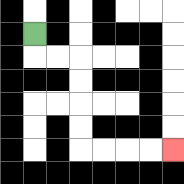{'start': '[1, 1]', 'end': '[7, 6]', 'path_directions': 'D,R,R,D,D,D,D,R,R,R,R', 'path_coordinates': '[[1, 1], [1, 2], [2, 2], [3, 2], [3, 3], [3, 4], [3, 5], [3, 6], [4, 6], [5, 6], [6, 6], [7, 6]]'}